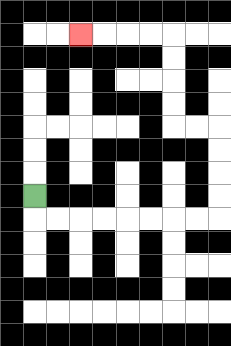{'start': '[1, 8]', 'end': '[3, 1]', 'path_directions': 'D,R,R,R,R,R,R,R,R,U,U,U,U,L,L,U,U,U,U,L,L,L,L', 'path_coordinates': '[[1, 8], [1, 9], [2, 9], [3, 9], [4, 9], [5, 9], [6, 9], [7, 9], [8, 9], [9, 9], [9, 8], [9, 7], [9, 6], [9, 5], [8, 5], [7, 5], [7, 4], [7, 3], [7, 2], [7, 1], [6, 1], [5, 1], [4, 1], [3, 1]]'}